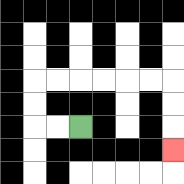{'start': '[3, 5]', 'end': '[7, 6]', 'path_directions': 'L,L,U,U,R,R,R,R,R,R,D,D,D', 'path_coordinates': '[[3, 5], [2, 5], [1, 5], [1, 4], [1, 3], [2, 3], [3, 3], [4, 3], [5, 3], [6, 3], [7, 3], [7, 4], [7, 5], [7, 6]]'}